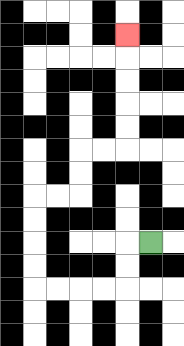{'start': '[6, 10]', 'end': '[5, 1]', 'path_directions': 'L,D,D,L,L,L,L,U,U,U,U,R,R,U,U,R,R,U,U,U,U,U', 'path_coordinates': '[[6, 10], [5, 10], [5, 11], [5, 12], [4, 12], [3, 12], [2, 12], [1, 12], [1, 11], [1, 10], [1, 9], [1, 8], [2, 8], [3, 8], [3, 7], [3, 6], [4, 6], [5, 6], [5, 5], [5, 4], [5, 3], [5, 2], [5, 1]]'}